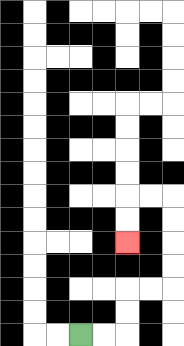{'start': '[3, 14]', 'end': '[5, 10]', 'path_directions': 'R,R,U,U,R,R,U,U,U,U,L,L,D,D', 'path_coordinates': '[[3, 14], [4, 14], [5, 14], [5, 13], [5, 12], [6, 12], [7, 12], [7, 11], [7, 10], [7, 9], [7, 8], [6, 8], [5, 8], [5, 9], [5, 10]]'}